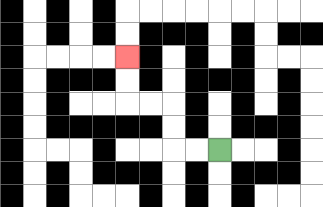{'start': '[9, 6]', 'end': '[5, 2]', 'path_directions': 'L,L,U,U,L,L,U,U', 'path_coordinates': '[[9, 6], [8, 6], [7, 6], [7, 5], [7, 4], [6, 4], [5, 4], [5, 3], [5, 2]]'}